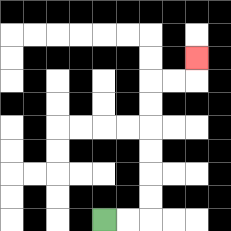{'start': '[4, 9]', 'end': '[8, 2]', 'path_directions': 'R,R,U,U,U,U,U,U,R,R,U', 'path_coordinates': '[[4, 9], [5, 9], [6, 9], [6, 8], [6, 7], [6, 6], [6, 5], [6, 4], [6, 3], [7, 3], [8, 3], [8, 2]]'}